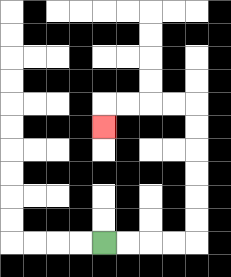{'start': '[4, 10]', 'end': '[4, 5]', 'path_directions': 'R,R,R,R,U,U,U,U,U,U,L,L,L,L,D', 'path_coordinates': '[[4, 10], [5, 10], [6, 10], [7, 10], [8, 10], [8, 9], [8, 8], [8, 7], [8, 6], [8, 5], [8, 4], [7, 4], [6, 4], [5, 4], [4, 4], [4, 5]]'}